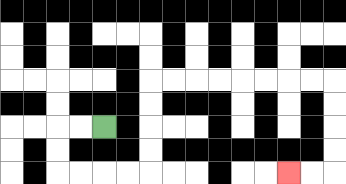{'start': '[4, 5]', 'end': '[12, 7]', 'path_directions': 'L,L,D,D,R,R,R,R,U,U,U,U,R,R,R,R,R,R,R,R,D,D,D,D,L,L', 'path_coordinates': '[[4, 5], [3, 5], [2, 5], [2, 6], [2, 7], [3, 7], [4, 7], [5, 7], [6, 7], [6, 6], [6, 5], [6, 4], [6, 3], [7, 3], [8, 3], [9, 3], [10, 3], [11, 3], [12, 3], [13, 3], [14, 3], [14, 4], [14, 5], [14, 6], [14, 7], [13, 7], [12, 7]]'}